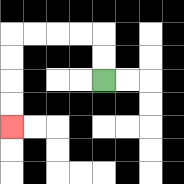{'start': '[4, 3]', 'end': '[0, 5]', 'path_directions': 'U,U,L,L,L,L,D,D,D,D', 'path_coordinates': '[[4, 3], [4, 2], [4, 1], [3, 1], [2, 1], [1, 1], [0, 1], [0, 2], [0, 3], [0, 4], [0, 5]]'}